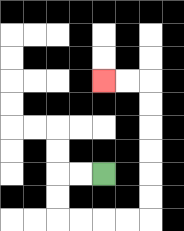{'start': '[4, 7]', 'end': '[4, 3]', 'path_directions': 'L,L,D,D,R,R,R,R,U,U,U,U,U,U,L,L', 'path_coordinates': '[[4, 7], [3, 7], [2, 7], [2, 8], [2, 9], [3, 9], [4, 9], [5, 9], [6, 9], [6, 8], [6, 7], [6, 6], [6, 5], [6, 4], [6, 3], [5, 3], [4, 3]]'}